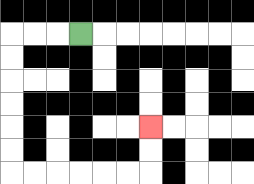{'start': '[3, 1]', 'end': '[6, 5]', 'path_directions': 'L,L,L,D,D,D,D,D,D,R,R,R,R,R,R,U,U', 'path_coordinates': '[[3, 1], [2, 1], [1, 1], [0, 1], [0, 2], [0, 3], [0, 4], [0, 5], [0, 6], [0, 7], [1, 7], [2, 7], [3, 7], [4, 7], [5, 7], [6, 7], [6, 6], [6, 5]]'}